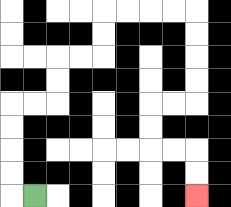{'start': '[1, 8]', 'end': '[8, 8]', 'path_directions': 'L,U,U,U,U,R,R,U,U,R,R,U,U,R,R,R,R,D,D,D,D,L,L,D,D,R,R,D,D', 'path_coordinates': '[[1, 8], [0, 8], [0, 7], [0, 6], [0, 5], [0, 4], [1, 4], [2, 4], [2, 3], [2, 2], [3, 2], [4, 2], [4, 1], [4, 0], [5, 0], [6, 0], [7, 0], [8, 0], [8, 1], [8, 2], [8, 3], [8, 4], [7, 4], [6, 4], [6, 5], [6, 6], [7, 6], [8, 6], [8, 7], [8, 8]]'}